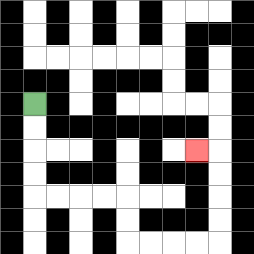{'start': '[1, 4]', 'end': '[8, 6]', 'path_directions': 'D,D,D,D,R,R,R,R,D,D,R,R,R,R,U,U,U,U,L', 'path_coordinates': '[[1, 4], [1, 5], [1, 6], [1, 7], [1, 8], [2, 8], [3, 8], [4, 8], [5, 8], [5, 9], [5, 10], [6, 10], [7, 10], [8, 10], [9, 10], [9, 9], [9, 8], [9, 7], [9, 6], [8, 6]]'}